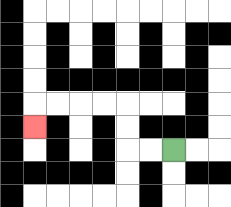{'start': '[7, 6]', 'end': '[1, 5]', 'path_directions': 'L,L,U,U,L,L,L,L,D', 'path_coordinates': '[[7, 6], [6, 6], [5, 6], [5, 5], [5, 4], [4, 4], [3, 4], [2, 4], [1, 4], [1, 5]]'}